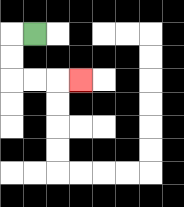{'start': '[1, 1]', 'end': '[3, 3]', 'path_directions': 'L,D,D,R,R,R', 'path_coordinates': '[[1, 1], [0, 1], [0, 2], [0, 3], [1, 3], [2, 3], [3, 3]]'}